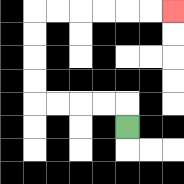{'start': '[5, 5]', 'end': '[7, 0]', 'path_directions': 'U,L,L,L,L,U,U,U,U,R,R,R,R,R,R', 'path_coordinates': '[[5, 5], [5, 4], [4, 4], [3, 4], [2, 4], [1, 4], [1, 3], [1, 2], [1, 1], [1, 0], [2, 0], [3, 0], [4, 0], [5, 0], [6, 0], [7, 0]]'}